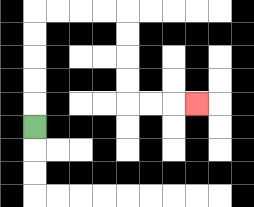{'start': '[1, 5]', 'end': '[8, 4]', 'path_directions': 'U,U,U,U,U,R,R,R,R,D,D,D,D,R,R,R', 'path_coordinates': '[[1, 5], [1, 4], [1, 3], [1, 2], [1, 1], [1, 0], [2, 0], [3, 0], [4, 0], [5, 0], [5, 1], [5, 2], [5, 3], [5, 4], [6, 4], [7, 4], [8, 4]]'}